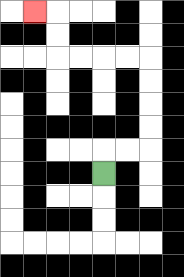{'start': '[4, 7]', 'end': '[1, 0]', 'path_directions': 'U,R,R,U,U,U,U,L,L,L,L,U,U,L', 'path_coordinates': '[[4, 7], [4, 6], [5, 6], [6, 6], [6, 5], [6, 4], [6, 3], [6, 2], [5, 2], [4, 2], [3, 2], [2, 2], [2, 1], [2, 0], [1, 0]]'}